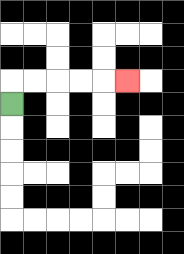{'start': '[0, 4]', 'end': '[5, 3]', 'path_directions': 'U,R,R,R,R,R', 'path_coordinates': '[[0, 4], [0, 3], [1, 3], [2, 3], [3, 3], [4, 3], [5, 3]]'}